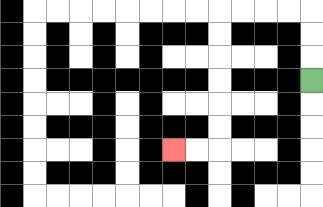{'start': '[13, 3]', 'end': '[7, 6]', 'path_directions': 'U,U,U,L,L,L,L,D,D,D,D,D,D,L,L', 'path_coordinates': '[[13, 3], [13, 2], [13, 1], [13, 0], [12, 0], [11, 0], [10, 0], [9, 0], [9, 1], [9, 2], [9, 3], [9, 4], [9, 5], [9, 6], [8, 6], [7, 6]]'}